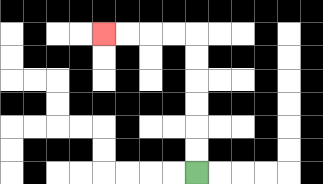{'start': '[8, 7]', 'end': '[4, 1]', 'path_directions': 'U,U,U,U,U,U,L,L,L,L', 'path_coordinates': '[[8, 7], [8, 6], [8, 5], [8, 4], [8, 3], [8, 2], [8, 1], [7, 1], [6, 1], [5, 1], [4, 1]]'}